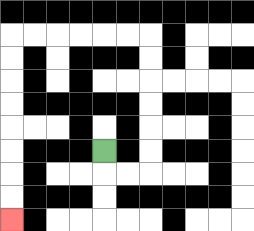{'start': '[4, 6]', 'end': '[0, 9]', 'path_directions': 'D,R,R,U,U,U,U,U,U,L,L,L,L,L,L,D,D,D,D,D,D,D,D', 'path_coordinates': '[[4, 6], [4, 7], [5, 7], [6, 7], [6, 6], [6, 5], [6, 4], [6, 3], [6, 2], [6, 1], [5, 1], [4, 1], [3, 1], [2, 1], [1, 1], [0, 1], [0, 2], [0, 3], [0, 4], [0, 5], [0, 6], [0, 7], [0, 8], [0, 9]]'}